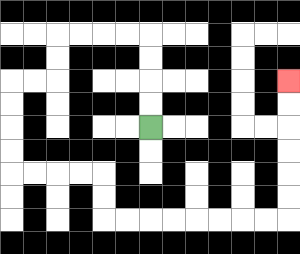{'start': '[6, 5]', 'end': '[12, 3]', 'path_directions': 'U,U,U,U,L,L,L,L,D,D,L,L,D,D,D,D,R,R,R,R,D,D,R,R,R,R,R,R,R,R,U,U,U,U,U,U', 'path_coordinates': '[[6, 5], [6, 4], [6, 3], [6, 2], [6, 1], [5, 1], [4, 1], [3, 1], [2, 1], [2, 2], [2, 3], [1, 3], [0, 3], [0, 4], [0, 5], [0, 6], [0, 7], [1, 7], [2, 7], [3, 7], [4, 7], [4, 8], [4, 9], [5, 9], [6, 9], [7, 9], [8, 9], [9, 9], [10, 9], [11, 9], [12, 9], [12, 8], [12, 7], [12, 6], [12, 5], [12, 4], [12, 3]]'}